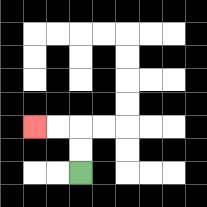{'start': '[3, 7]', 'end': '[1, 5]', 'path_directions': 'U,U,L,L', 'path_coordinates': '[[3, 7], [3, 6], [3, 5], [2, 5], [1, 5]]'}